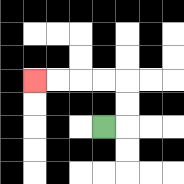{'start': '[4, 5]', 'end': '[1, 3]', 'path_directions': 'R,U,U,L,L,L,L', 'path_coordinates': '[[4, 5], [5, 5], [5, 4], [5, 3], [4, 3], [3, 3], [2, 3], [1, 3]]'}